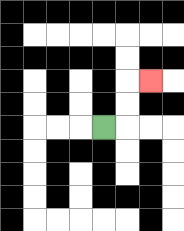{'start': '[4, 5]', 'end': '[6, 3]', 'path_directions': 'R,U,U,R', 'path_coordinates': '[[4, 5], [5, 5], [5, 4], [5, 3], [6, 3]]'}